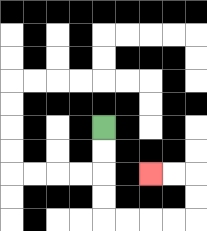{'start': '[4, 5]', 'end': '[6, 7]', 'path_directions': 'D,D,D,D,R,R,R,R,U,U,L,L', 'path_coordinates': '[[4, 5], [4, 6], [4, 7], [4, 8], [4, 9], [5, 9], [6, 9], [7, 9], [8, 9], [8, 8], [8, 7], [7, 7], [6, 7]]'}